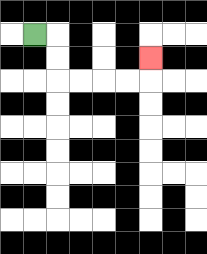{'start': '[1, 1]', 'end': '[6, 2]', 'path_directions': 'R,D,D,R,R,R,R,U', 'path_coordinates': '[[1, 1], [2, 1], [2, 2], [2, 3], [3, 3], [4, 3], [5, 3], [6, 3], [6, 2]]'}